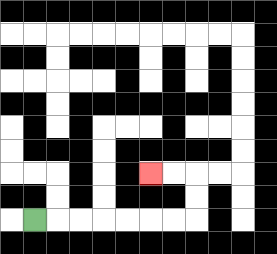{'start': '[1, 9]', 'end': '[6, 7]', 'path_directions': 'R,R,R,R,R,R,R,U,U,L,L', 'path_coordinates': '[[1, 9], [2, 9], [3, 9], [4, 9], [5, 9], [6, 9], [7, 9], [8, 9], [8, 8], [8, 7], [7, 7], [6, 7]]'}